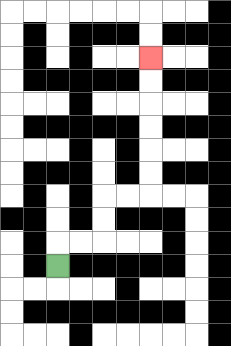{'start': '[2, 11]', 'end': '[6, 2]', 'path_directions': 'U,R,R,U,U,R,R,U,U,U,U,U,U', 'path_coordinates': '[[2, 11], [2, 10], [3, 10], [4, 10], [4, 9], [4, 8], [5, 8], [6, 8], [6, 7], [6, 6], [6, 5], [6, 4], [6, 3], [6, 2]]'}